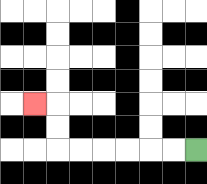{'start': '[8, 6]', 'end': '[1, 4]', 'path_directions': 'L,L,L,L,L,L,U,U,L', 'path_coordinates': '[[8, 6], [7, 6], [6, 6], [5, 6], [4, 6], [3, 6], [2, 6], [2, 5], [2, 4], [1, 4]]'}